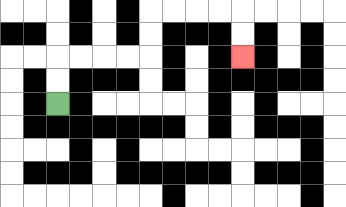{'start': '[2, 4]', 'end': '[10, 2]', 'path_directions': 'U,U,R,R,R,R,U,U,R,R,R,R,D,D', 'path_coordinates': '[[2, 4], [2, 3], [2, 2], [3, 2], [4, 2], [5, 2], [6, 2], [6, 1], [6, 0], [7, 0], [8, 0], [9, 0], [10, 0], [10, 1], [10, 2]]'}